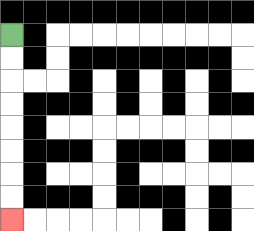{'start': '[0, 1]', 'end': '[0, 9]', 'path_directions': 'D,D,D,D,D,D,D,D', 'path_coordinates': '[[0, 1], [0, 2], [0, 3], [0, 4], [0, 5], [0, 6], [0, 7], [0, 8], [0, 9]]'}